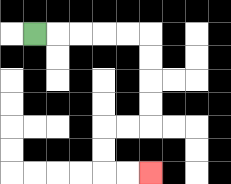{'start': '[1, 1]', 'end': '[6, 7]', 'path_directions': 'R,R,R,R,R,D,D,D,D,L,L,D,D,R,R', 'path_coordinates': '[[1, 1], [2, 1], [3, 1], [4, 1], [5, 1], [6, 1], [6, 2], [6, 3], [6, 4], [6, 5], [5, 5], [4, 5], [4, 6], [4, 7], [5, 7], [6, 7]]'}